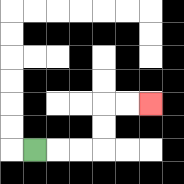{'start': '[1, 6]', 'end': '[6, 4]', 'path_directions': 'R,R,R,U,U,R,R', 'path_coordinates': '[[1, 6], [2, 6], [3, 6], [4, 6], [4, 5], [4, 4], [5, 4], [6, 4]]'}